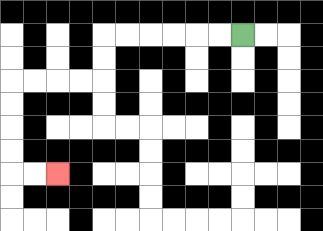{'start': '[10, 1]', 'end': '[2, 7]', 'path_directions': 'L,L,L,L,L,L,D,D,L,L,L,L,D,D,D,D,R,R', 'path_coordinates': '[[10, 1], [9, 1], [8, 1], [7, 1], [6, 1], [5, 1], [4, 1], [4, 2], [4, 3], [3, 3], [2, 3], [1, 3], [0, 3], [0, 4], [0, 5], [0, 6], [0, 7], [1, 7], [2, 7]]'}